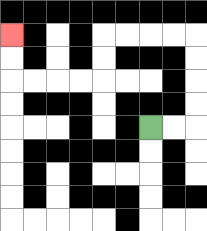{'start': '[6, 5]', 'end': '[0, 1]', 'path_directions': 'R,R,U,U,U,U,L,L,L,L,D,D,L,L,L,L,U,U', 'path_coordinates': '[[6, 5], [7, 5], [8, 5], [8, 4], [8, 3], [8, 2], [8, 1], [7, 1], [6, 1], [5, 1], [4, 1], [4, 2], [4, 3], [3, 3], [2, 3], [1, 3], [0, 3], [0, 2], [0, 1]]'}